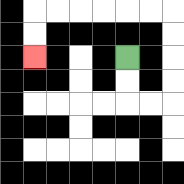{'start': '[5, 2]', 'end': '[1, 2]', 'path_directions': 'D,D,R,R,U,U,U,U,L,L,L,L,L,L,D,D', 'path_coordinates': '[[5, 2], [5, 3], [5, 4], [6, 4], [7, 4], [7, 3], [7, 2], [7, 1], [7, 0], [6, 0], [5, 0], [4, 0], [3, 0], [2, 0], [1, 0], [1, 1], [1, 2]]'}